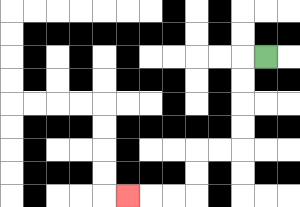{'start': '[11, 2]', 'end': '[5, 8]', 'path_directions': 'L,D,D,D,D,L,L,D,D,L,L,L', 'path_coordinates': '[[11, 2], [10, 2], [10, 3], [10, 4], [10, 5], [10, 6], [9, 6], [8, 6], [8, 7], [8, 8], [7, 8], [6, 8], [5, 8]]'}